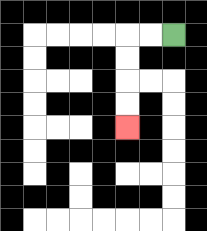{'start': '[7, 1]', 'end': '[5, 5]', 'path_directions': 'L,L,D,D,D,D', 'path_coordinates': '[[7, 1], [6, 1], [5, 1], [5, 2], [5, 3], [5, 4], [5, 5]]'}